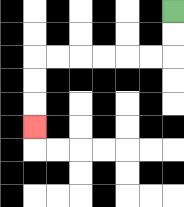{'start': '[7, 0]', 'end': '[1, 5]', 'path_directions': 'D,D,L,L,L,L,L,L,D,D,D', 'path_coordinates': '[[7, 0], [7, 1], [7, 2], [6, 2], [5, 2], [4, 2], [3, 2], [2, 2], [1, 2], [1, 3], [1, 4], [1, 5]]'}